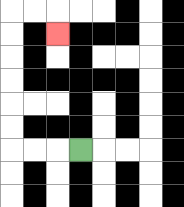{'start': '[3, 6]', 'end': '[2, 1]', 'path_directions': 'L,L,L,U,U,U,U,U,U,R,R,D', 'path_coordinates': '[[3, 6], [2, 6], [1, 6], [0, 6], [0, 5], [0, 4], [0, 3], [0, 2], [0, 1], [0, 0], [1, 0], [2, 0], [2, 1]]'}